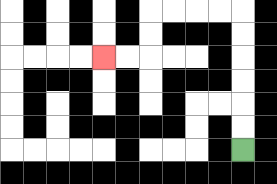{'start': '[10, 6]', 'end': '[4, 2]', 'path_directions': 'U,U,U,U,U,U,L,L,L,L,D,D,L,L', 'path_coordinates': '[[10, 6], [10, 5], [10, 4], [10, 3], [10, 2], [10, 1], [10, 0], [9, 0], [8, 0], [7, 0], [6, 0], [6, 1], [6, 2], [5, 2], [4, 2]]'}